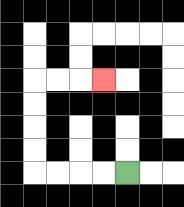{'start': '[5, 7]', 'end': '[4, 3]', 'path_directions': 'L,L,L,L,U,U,U,U,R,R,R', 'path_coordinates': '[[5, 7], [4, 7], [3, 7], [2, 7], [1, 7], [1, 6], [1, 5], [1, 4], [1, 3], [2, 3], [3, 3], [4, 3]]'}